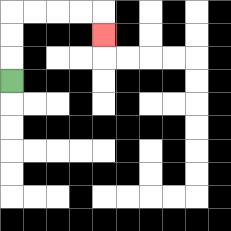{'start': '[0, 3]', 'end': '[4, 1]', 'path_directions': 'U,U,U,R,R,R,R,D', 'path_coordinates': '[[0, 3], [0, 2], [0, 1], [0, 0], [1, 0], [2, 0], [3, 0], [4, 0], [4, 1]]'}